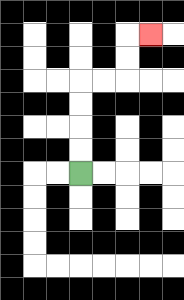{'start': '[3, 7]', 'end': '[6, 1]', 'path_directions': 'U,U,U,U,R,R,U,U,R', 'path_coordinates': '[[3, 7], [3, 6], [3, 5], [3, 4], [3, 3], [4, 3], [5, 3], [5, 2], [5, 1], [6, 1]]'}